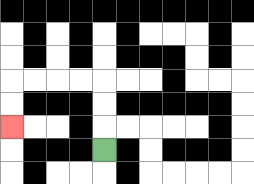{'start': '[4, 6]', 'end': '[0, 5]', 'path_directions': 'U,U,U,L,L,L,L,D,D', 'path_coordinates': '[[4, 6], [4, 5], [4, 4], [4, 3], [3, 3], [2, 3], [1, 3], [0, 3], [0, 4], [0, 5]]'}